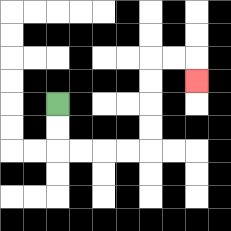{'start': '[2, 4]', 'end': '[8, 3]', 'path_directions': 'D,D,R,R,R,R,U,U,U,U,R,R,D', 'path_coordinates': '[[2, 4], [2, 5], [2, 6], [3, 6], [4, 6], [5, 6], [6, 6], [6, 5], [6, 4], [6, 3], [6, 2], [7, 2], [8, 2], [8, 3]]'}